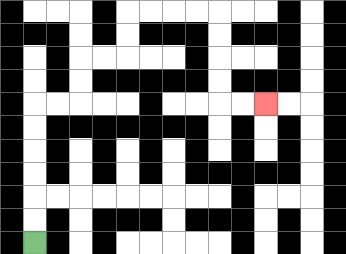{'start': '[1, 10]', 'end': '[11, 4]', 'path_directions': 'U,U,U,U,U,U,R,R,U,U,R,R,U,U,R,R,R,R,D,D,D,D,R,R', 'path_coordinates': '[[1, 10], [1, 9], [1, 8], [1, 7], [1, 6], [1, 5], [1, 4], [2, 4], [3, 4], [3, 3], [3, 2], [4, 2], [5, 2], [5, 1], [5, 0], [6, 0], [7, 0], [8, 0], [9, 0], [9, 1], [9, 2], [9, 3], [9, 4], [10, 4], [11, 4]]'}